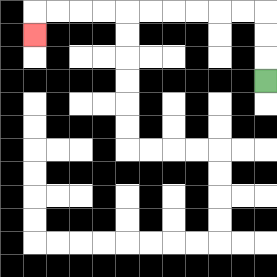{'start': '[11, 3]', 'end': '[1, 1]', 'path_directions': 'U,U,U,L,L,L,L,L,L,L,L,L,L,D', 'path_coordinates': '[[11, 3], [11, 2], [11, 1], [11, 0], [10, 0], [9, 0], [8, 0], [7, 0], [6, 0], [5, 0], [4, 0], [3, 0], [2, 0], [1, 0], [1, 1]]'}